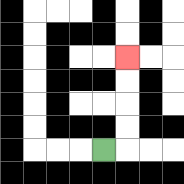{'start': '[4, 6]', 'end': '[5, 2]', 'path_directions': 'R,U,U,U,U', 'path_coordinates': '[[4, 6], [5, 6], [5, 5], [5, 4], [5, 3], [5, 2]]'}